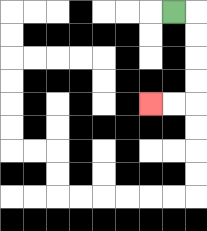{'start': '[7, 0]', 'end': '[6, 4]', 'path_directions': 'R,D,D,D,D,L,L', 'path_coordinates': '[[7, 0], [8, 0], [8, 1], [8, 2], [8, 3], [8, 4], [7, 4], [6, 4]]'}